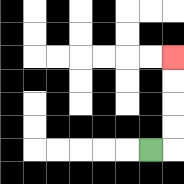{'start': '[6, 6]', 'end': '[7, 2]', 'path_directions': 'R,U,U,U,U', 'path_coordinates': '[[6, 6], [7, 6], [7, 5], [7, 4], [7, 3], [7, 2]]'}